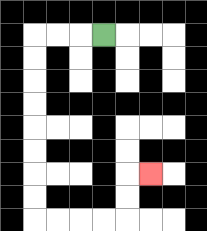{'start': '[4, 1]', 'end': '[6, 7]', 'path_directions': 'L,L,L,D,D,D,D,D,D,D,D,R,R,R,R,U,U,R', 'path_coordinates': '[[4, 1], [3, 1], [2, 1], [1, 1], [1, 2], [1, 3], [1, 4], [1, 5], [1, 6], [1, 7], [1, 8], [1, 9], [2, 9], [3, 9], [4, 9], [5, 9], [5, 8], [5, 7], [6, 7]]'}